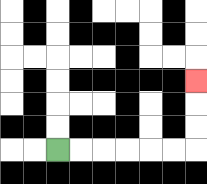{'start': '[2, 6]', 'end': '[8, 3]', 'path_directions': 'R,R,R,R,R,R,U,U,U', 'path_coordinates': '[[2, 6], [3, 6], [4, 6], [5, 6], [6, 6], [7, 6], [8, 6], [8, 5], [8, 4], [8, 3]]'}